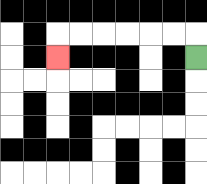{'start': '[8, 2]', 'end': '[2, 2]', 'path_directions': 'U,L,L,L,L,L,L,D', 'path_coordinates': '[[8, 2], [8, 1], [7, 1], [6, 1], [5, 1], [4, 1], [3, 1], [2, 1], [2, 2]]'}